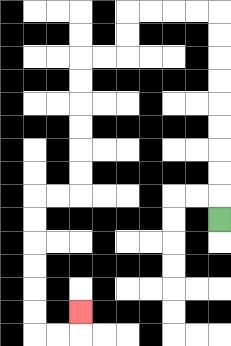{'start': '[9, 9]', 'end': '[3, 13]', 'path_directions': 'U,U,U,U,U,U,U,U,U,L,L,L,L,D,D,L,L,D,D,D,D,D,D,L,L,D,D,D,D,D,D,R,R,U', 'path_coordinates': '[[9, 9], [9, 8], [9, 7], [9, 6], [9, 5], [9, 4], [9, 3], [9, 2], [9, 1], [9, 0], [8, 0], [7, 0], [6, 0], [5, 0], [5, 1], [5, 2], [4, 2], [3, 2], [3, 3], [3, 4], [3, 5], [3, 6], [3, 7], [3, 8], [2, 8], [1, 8], [1, 9], [1, 10], [1, 11], [1, 12], [1, 13], [1, 14], [2, 14], [3, 14], [3, 13]]'}